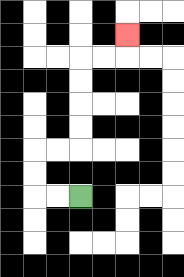{'start': '[3, 8]', 'end': '[5, 1]', 'path_directions': 'L,L,U,U,R,R,U,U,U,U,R,R,U', 'path_coordinates': '[[3, 8], [2, 8], [1, 8], [1, 7], [1, 6], [2, 6], [3, 6], [3, 5], [3, 4], [3, 3], [3, 2], [4, 2], [5, 2], [5, 1]]'}